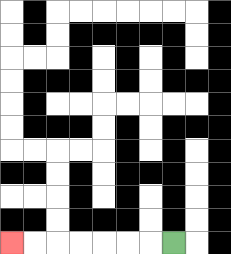{'start': '[7, 10]', 'end': '[0, 10]', 'path_directions': 'L,L,L,L,L,L,L', 'path_coordinates': '[[7, 10], [6, 10], [5, 10], [4, 10], [3, 10], [2, 10], [1, 10], [0, 10]]'}